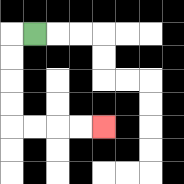{'start': '[1, 1]', 'end': '[4, 5]', 'path_directions': 'L,D,D,D,D,R,R,R,R', 'path_coordinates': '[[1, 1], [0, 1], [0, 2], [0, 3], [0, 4], [0, 5], [1, 5], [2, 5], [3, 5], [4, 5]]'}